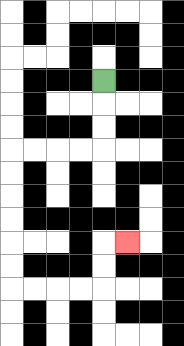{'start': '[4, 3]', 'end': '[5, 10]', 'path_directions': 'D,D,D,L,L,L,L,D,D,D,D,D,D,R,R,R,R,U,U,R', 'path_coordinates': '[[4, 3], [4, 4], [4, 5], [4, 6], [3, 6], [2, 6], [1, 6], [0, 6], [0, 7], [0, 8], [0, 9], [0, 10], [0, 11], [0, 12], [1, 12], [2, 12], [3, 12], [4, 12], [4, 11], [4, 10], [5, 10]]'}